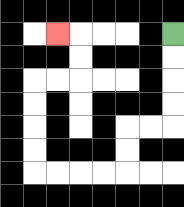{'start': '[7, 1]', 'end': '[2, 1]', 'path_directions': 'D,D,D,D,L,L,D,D,L,L,L,L,U,U,U,U,R,R,U,U,L', 'path_coordinates': '[[7, 1], [7, 2], [7, 3], [7, 4], [7, 5], [6, 5], [5, 5], [5, 6], [5, 7], [4, 7], [3, 7], [2, 7], [1, 7], [1, 6], [1, 5], [1, 4], [1, 3], [2, 3], [3, 3], [3, 2], [3, 1], [2, 1]]'}